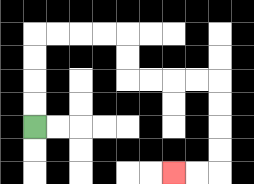{'start': '[1, 5]', 'end': '[7, 7]', 'path_directions': 'U,U,U,U,R,R,R,R,D,D,R,R,R,R,D,D,D,D,L,L', 'path_coordinates': '[[1, 5], [1, 4], [1, 3], [1, 2], [1, 1], [2, 1], [3, 1], [4, 1], [5, 1], [5, 2], [5, 3], [6, 3], [7, 3], [8, 3], [9, 3], [9, 4], [9, 5], [9, 6], [9, 7], [8, 7], [7, 7]]'}